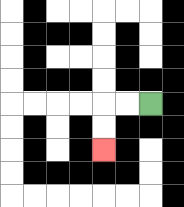{'start': '[6, 4]', 'end': '[4, 6]', 'path_directions': 'L,L,D,D', 'path_coordinates': '[[6, 4], [5, 4], [4, 4], [4, 5], [4, 6]]'}